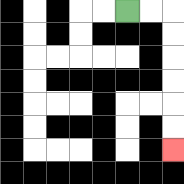{'start': '[5, 0]', 'end': '[7, 6]', 'path_directions': 'R,R,D,D,D,D,D,D', 'path_coordinates': '[[5, 0], [6, 0], [7, 0], [7, 1], [7, 2], [7, 3], [7, 4], [7, 5], [7, 6]]'}